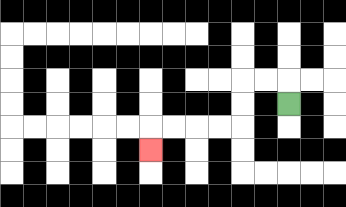{'start': '[12, 4]', 'end': '[6, 6]', 'path_directions': 'U,L,L,D,D,L,L,L,L,D', 'path_coordinates': '[[12, 4], [12, 3], [11, 3], [10, 3], [10, 4], [10, 5], [9, 5], [8, 5], [7, 5], [6, 5], [6, 6]]'}